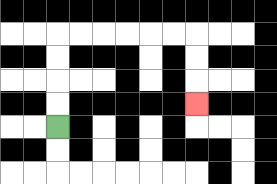{'start': '[2, 5]', 'end': '[8, 4]', 'path_directions': 'U,U,U,U,R,R,R,R,R,R,D,D,D', 'path_coordinates': '[[2, 5], [2, 4], [2, 3], [2, 2], [2, 1], [3, 1], [4, 1], [5, 1], [6, 1], [7, 1], [8, 1], [8, 2], [8, 3], [8, 4]]'}